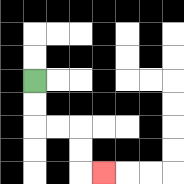{'start': '[1, 3]', 'end': '[4, 7]', 'path_directions': 'D,D,R,R,D,D,R', 'path_coordinates': '[[1, 3], [1, 4], [1, 5], [2, 5], [3, 5], [3, 6], [3, 7], [4, 7]]'}